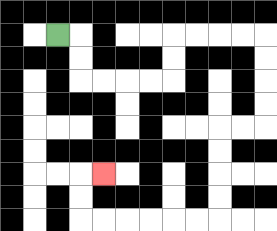{'start': '[2, 1]', 'end': '[4, 7]', 'path_directions': 'R,D,D,R,R,R,R,U,U,R,R,R,R,D,D,D,D,L,L,D,D,D,D,L,L,L,L,L,L,U,U,R', 'path_coordinates': '[[2, 1], [3, 1], [3, 2], [3, 3], [4, 3], [5, 3], [6, 3], [7, 3], [7, 2], [7, 1], [8, 1], [9, 1], [10, 1], [11, 1], [11, 2], [11, 3], [11, 4], [11, 5], [10, 5], [9, 5], [9, 6], [9, 7], [9, 8], [9, 9], [8, 9], [7, 9], [6, 9], [5, 9], [4, 9], [3, 9], [3, 8], [3, 7], [4, 7]]'}